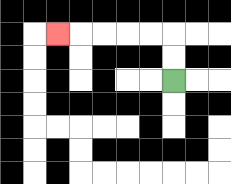{'start': '[7, 3]', 'end': '[2, 1]', 'path_directions': 'U,U,L,L,L,L,L', 'path_coordinates': '[[7, 3], [7, 2], [7, 1], [6, 1], [5, 1], [4, 1], [3, 1], [2, 1]]'}